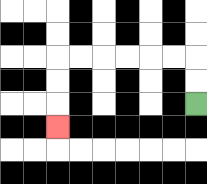{'start': '[8, 4]', 'end': '[2, 5]', 'path_directions': 'U,U,L,L,L,L,L,L,D,D,D', 'path_coordinates': '[[8, 4], [8, 3], [8, 2], [7, 2], [6, 2], [5, 2], [4, 2], [3, 2], [2, 2], [2, 3], [2, 4], [2, 5]]'}